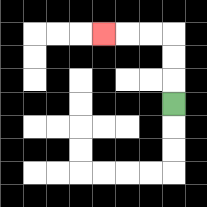{'start': '[7, 4]', 'end': '[4, 1]', 'path_directions': 'U,U,U,L,L,L', 'path_coordinates': '[[7, 4], [7, 3], [7, 2], [7, 1], [6, 1], [5, 1], [4, 1]]'}